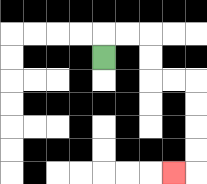{'start': '[4, 2]', 'end': '[7, 7]', 'path_directions': 'U,R,R,D,D,R,R,D,D,D,D,L', 'path_coordinates': '[[4, 2], [4, 1], [5, 1], [6, 1], [6, 2], [6, 3], [7, 3], [8, 3], [8, 4], [8, 5], [8, 6], [8, 7], [7, 7]]'}